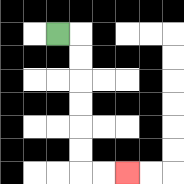{'start': '[2, 1]', 'end': '[5, 7]', 'path_directions': 'R,D,D,D,D,D,D,R,R', 'path_coordinates': '[[2, 1], [3, 1], [3, 2], [3, 3], [3, 4], [3, 5], [3, 6], [3, 7], [4, 7], [5, 7]]'}